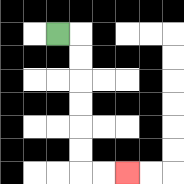{'start': '[2, 1]', 'end': '[5, 7]', 'path_directions': 'R,D,D,D,D,D,D,R,R', 'path_coordinates': '[[2, 1], [3, 1], [3, 2], [3, 3], [3, 4], [3, 5], [3, 6], [3, 7], [4, 7], [5, 7]]'}